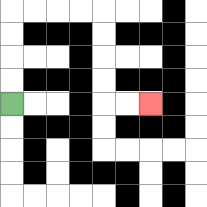{'start': '[0, 4]', 'end': '[6, 4]', 'path_directions': 'U,U,U,U,R,R,R,R,D,D,D,D,R,R', 'path_coordinates': '[[0, 4], [0, 3], [0, 2], [0, 1], [0, 0], [1, 0], [2, 0], [3, 0], [4, 0], [4, 1], [4, 2], [4, 3], [4, 4], [5, 4], [6, 4]]'}